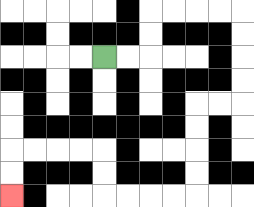{'start': '[4, 2]', 'end': '[0, 8]', 'path_directions': 'R,R,U,U,R,R,R,R,D,D,D,D,L,L,D,D,D,D,L,L,L,L,U,U,L,L,L,L,D,D', 'path_coordinates': '[[4, 2], [5, 2], [6, 2], [6, 1], [6, 0], [7, 0], [8, 0], [9, 0], [10, 0], [10, 1], [10, 2], [10, 3], [10, 4], [9, 4], [8, 4], [8, 5], [8, 6], [8, 7], [8, 8], [7, 8], [6, 8], [5, 8], [4, 8], [4, 7], [4, 6], [3, 6], [2, 6], [1, 6], [0, 6], [0, 7], [0, 8]]'}